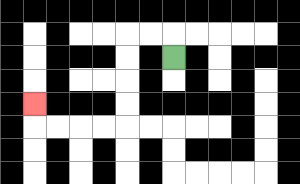{'start': '[7, 2]', 'end': '[1, 4]', 'path_directions': 'U,L,L,D,D,D,D,L,L,L,L,U', 'path_coordinates': '[[7, 2], [7, 1], [6, 1], [5, 1], [5, 2], [5, 3], [5, 4], [5, 5], [4, 5], [3, 5], [2, 5], [1, 5], [1, 4]]'}